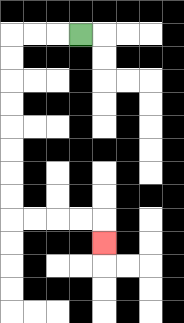{'start': '[3, 1]', 'end': '[4, 10]', 'path_directions': 'L,L,L,D,D,D,D,D,D,D,D,R,R,R,R,D', 'path_coordinates': '[[3, 1], [2, 1], [1, 1], [0, 1], [0, 2], [0, 3], [0, 4], [0, 5], [0, 6], [0, 7], [0, 8], [0, 9], [1, 9], [2, 9], [3, 9], [4, 9], [4, 10]]'}